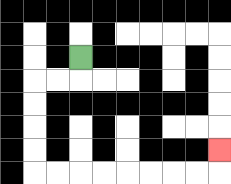{'start': '[3, 2]', 'end': '[9, 6]', 'path_directions': 'D,L,L,D,D,D,D,R,R,R,R,R,R,R,R,U', 'path_coordinates': '[[3, 2], [3, 3], [2, 3], [1, 3], [1, 4], [1, 5], [1, 6], [1, 7], [2, 7], [3, 7], [4, 7], [5, 7], [6, 7], [7, 7], [8, 7], [9, 7], [9, 6]]'}